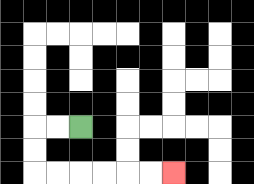{'start': '[3, 5]', 'end': '[7, 7]', 'path_directions': 'L,L,D,D,R,R,R,R,R,R', 'path_coordinates': '[[3, 5], [2, 5], [1, 5], [1, 6], [1, 7], [2, 7], [3, 7], [4, 7], [5, 7], [6, 7], [7, 7]]'}